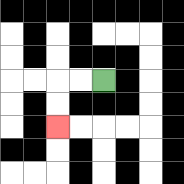{'start': '[4, 3]', 'end': '[2, 5]', 'path_directions': 'L,L,D,D', 'path_coordinates': '[[4, 3], [3, 3], [2, 3], [2, 4], [2, 5]]'}